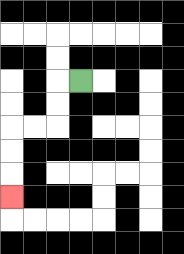{'start': '[3, 3]', 'end': '[0, 8]', 'path_directions': 'L,D,D,L,L,D,D,D', 'path_coordinates': '[[3, 3], [2, 3], [2, 4], [2, 5], [1, 5], [0, 5], [0, 6], [0, 7], [0, 8]]'}